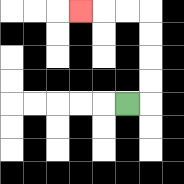{'start': '[5, 4]', 'end': '[3, 0]', 'path_directions': 'R,U,U,U,U,L,L,L', 'path_coordinates': '[[5, 4], [6, 4], [6, 3], [6, 2], [6, 1], [6, 0], [5, 0], [4, 0], [3, 0]]'}